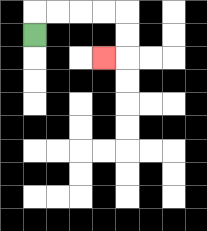{'start': '[1, 1]', 'end': '[4, 2]', 'path_directions': 'U,R,R,R,R,D,D,L', 'path_coordinates': '[[1, 1], [1, 0], [2, 0], [3, 0], [4, 0], [5, 0], [5, 1], [5, 2], [4, 2]]'}